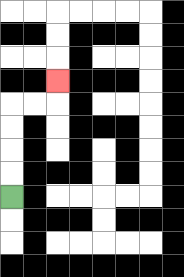{'start': '[0, 8]', 'end': '[2, 3]', 'path_directions': 'U,U,U,U,R,R,U', 'path_coordinates': '[[0, 8], [0, 7], [0, 6], [0, 5], [0, 4], [1, 4], [2, 4], [2, 3]]'}